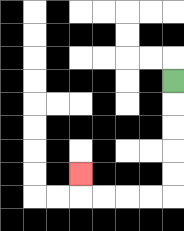{'start': '[7, 3]', 'end': '[3, 7]', 'path_directions': 'D,D,D,D,D,L,L,L,L,U', 'path_coordinates': '[[7, 3], [7, 4], [7, 5], [7, 6], [7, 7], [7, 8], [6, 8], [5, 8], [4, 8], [3, 8], [3, 7]]'}